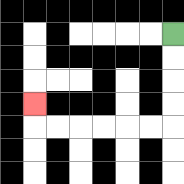{'start': '[7, 1]', 'end': '[1, 4]', 'path_directions': 'D,D,D,D,L,L,L,L,L,L,U', 'path_coordinates': '[[7, 1], [7, 2], [7, 3], [7, 4], [7, 5], [6, 5], [5, 5], [4, 5], [3, 5], [2, 5], [1, 5], [1, 4]]'}